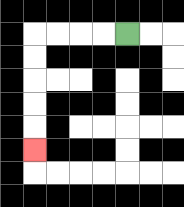{'start': '[5, 1]', 'end': '[1, 6]', 'path_directions': 'L,L,L,L,D,D,D,D,D', 'path_coordinates': '[[5, 1], [4, 1], [3, 1], [2, 1], [1, 1], [1, 2], [1, 3], [1, 4], [1, 5], [1, 6]]'}